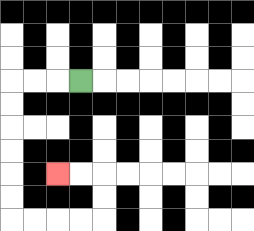{'start': '[3, 3]', 'end': '[2, 7]', 'path_directions': 'L,L,L,D,D,D,D,D,D,R,R,R,R,U,U,L,L', 'path_coordinates': '[[3, 3], [2, 3], [1, 3], [0, 3], [0, 4], [0, 5], [0, 6], [0, 7], [0, 8], [0, 9], [1, 9], [2, 9], [3, 9], [4, 9], [4, 8], [4, 7], [3, 7], [2, 7]]'}